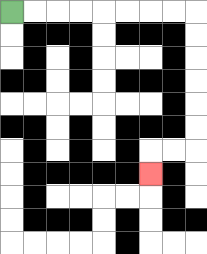{'start': '[0, 0]', 'end': '[6, 7]', 'path_directions': 'R,R,R,R,R,R,R,R,D,D,D,D,D,D,L,L,D', 'path_coordinates': '[[0, 0], [1, 0], [2, 0], [3, 0], [4, 0], [5, 0], [6, 0], [7, 0], [8, 0], [8, 1], [8, 2], [8, 3], [8, 4], [8, 5], [8, 6], [7, 6], [6, 6], [6, 7]]'}